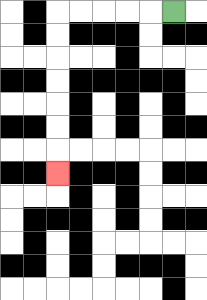{'start': '[7, 0]', 'end': '[2, 7]', 'path_directions': 'L,L,L,L,L,D,D,D,D,D,D,D', 'path_coordinates': '[[7, 0], [6, 0], [5, 0], [4, 0], [3, 0], [2, 0], [2, 1], [2, 2], [2, 3], [2, 4], [2, 5], [2, 6], [2, 7]]'}